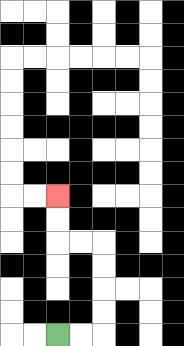{'start': '[2, 14]', 'end': '[2, 8]', 'path_directions': 'R,R,U,U,U,U,L,L,U,U', 'path_coordinates': '[[2, 14], [3, 14], [4, 14], [4, 13], [4, 12], [4, 11], [4, 10], [3, 10], [2, 10], [2, 9], [2, 8]]'}